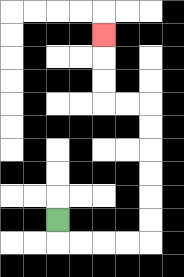{'start': '[2, 9]', 'end': '[4, 1]', 'path_directions': 'D,R,R,R,R,U,U,U,U,U,U,L,L,U,U,U', 'path_coordinates': '[[2, 9], [2, 10], [3, 10], [4, 10], [5, 10], [6, 10], [6, 9], [6, 8], [6, 7], [6, 6], [6, 5], [6, 4], [5, 4], [4, 4], [4, 3], [4, 2], [4, 1]]'}